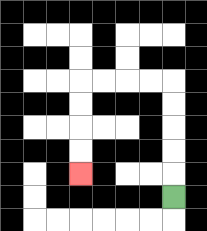{'start': '[7, 8]', 'end': '[3, 7]', 'path_directions': 'U,U,U,U,U,L,L,L,L,D,D,D,D', 'path_coordinates': '[[7, 8], [7, 7], [7, 6], [7, 5], [7, 4], [7, 3], [6, 3], [5, 3], [4, 3], [3, 3], [3, 4], [3, 5], [3, 6], [3, 7]]'}